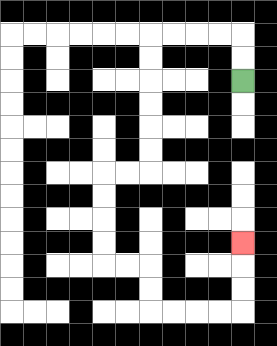{'start': '[10, 3]', 'end': '[10, 10]', 'path_directions': 'U,U,L,L,L,L,D,D,D,D,D,D,L,L,D,D,D,D,R,R,D,D,R,R,R,R,U,U,U', 'path_coordinates': '[[10, 3], [10, 2], [10, 1], [9, 1], [8, 1], [7, 1], [6, 1], [6, 2], [6, 3], [6, 4], [6, 5], [6, 6], [6, 7], [5, 7], [4, 7], [4, 8], [4, 9], [4, 10], [4, 11], [5, 11], [6, 11], [6, 12], [6, 13], [7, 13], [8, 13], [9, 13], [10, 13], [10, 12], [10, 11], [10, 10]]'}